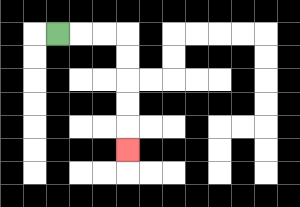{'start': '[2, 1]', 'end': '[5, 6]', 'path_directions': 'R,R,R,D,D,D,D,D', 'path_coordinates': '[[2, 1], [3, 1], [4, 1], [5, 1], [5, 2], [5, 3], [5, 4], [5, 5], [5, 6]]'}